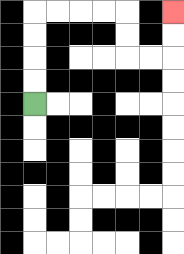{'start': '[1, 4]', 'end': '[7, 0]', 'path_directions': 'U,U,U,U,R,R,R,R,D,D,R,R,U,U', 'path_coordinates': '[[1, 4], [1, 3], [1, 2], [1, 1], [1, 0], [2, 0], [3, 0], [4, 0], [5, 0], [5, 1], [5, 2], [6, 2], [7, 2], [7, 1], [7, 0]]'}